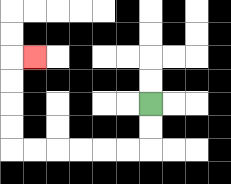{'start': '[6, 4]', 'end': '[1, 2]', 'path_directions': 'D,D,L,L,L,L,L,L,U,U,U,U,R', 'path_coordinates': '[[6, 4], [6, 5], [6, 6], [5, 6], [4, 6], [3, 6], [2, 6], [1, 6], [0, 6], [0, 5], [0, 4], [0, 3], [0, 2], [1, 2]]'}